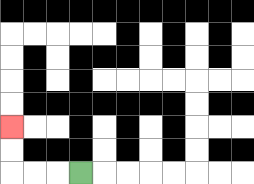{'start': '[3, 7]', 'end': '[0, 5]', 'path_directions': 'L,L,L,U,U', 'path_coordinates': '[[3, 7], [2, 7], [1, 7], [0, 7], [0, 6], [0, 5]]'}